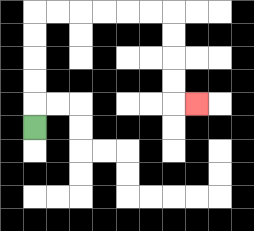{'start': '[1, 5]', 'end': '[8, 4]', 'path_directions': 'U,U,U,U,U,R,R,R,R,R,R,D,D,D,D,R', 'path_coordinates': '[[1, 5], [1, 4], [1, 3], [1, 2], [1, 1], [1, 0], [2, 0], [3, 0], [4, 0], [5, 0], [6, 0], [7, 0], [7, 1], [7, 2], [7, 3], [7, 4], [8, 4]]'}